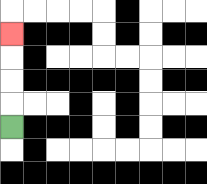{'start': '[0, 5]', 'end': '[0, 1]', 'path_directions': 'U,U,U,U', 'path_coordinates': '[[0, 5], [0, 4], [0, 3], [0, 2], [0, 1]]'}